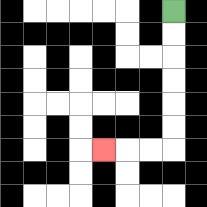{'start': '[7, 0]', 'end': '[4, 6]', 'path_directions': 'D,D,D,D,D,D,L,L,L', 'path_coordinates': '[[7, 0], [7, 1], [7, 2], [7, 3], [7, 4], [7, 5], [7, 6], [6, 6], [5, 6], [4, 6]]'}